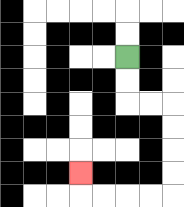{'start': '[5, 2]', 'end': '[3, 7]', 'path_directions': 'D,D,R,R,D,D,D,D,L,L,L,L,U', 'path_coordinates': '[[5, 2], [5, 3], [5, 4], [6, 4], [7, 4], [7, 5], [7, 6], [7, 7], [7, 8], [6, 8], [5, 8], [4, 8], [3, 8], [3, 7]]'}